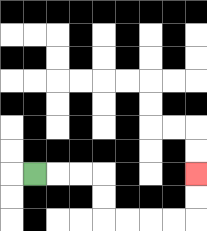{'start': '[1, 7]', 'end': '[8, 7]', 'path_directions': 'R,R,R,D,D,R,R,R,R,U,U', 'path_coordinates': '[[1, 7], [2, 7], [3, 7], [4, 7], [4, 8], [4, 9], [5, 9], [6, 9], [7, 9], [8, 9], [8, 8], [8, 7]]'}